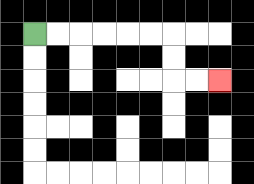{'start': '[1, 1]', 'end': '[9, 3]', 'path_directions': 'R,R,R,R,R,R,D,D,R,R', 'path_coordinates': '[[1, 1], [2, 1], [3, 1], [4, 1], [5, 1], [6, 1], [7, 1], [7, 2], [7, 3], [8, 3], [9, 3]]'}